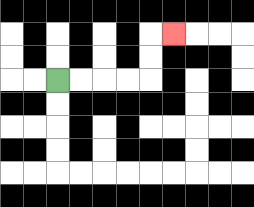{'start': '[2, 3]', 'end': '[7, 1]', 'path_directions': 'R,R,R,R,U,U,R', 'path_coordinates': '[[2, 3], [3, 3], [4, 3], [5, 3], [6, 3], [6, 2], [6, 1], [7, 1]]'}